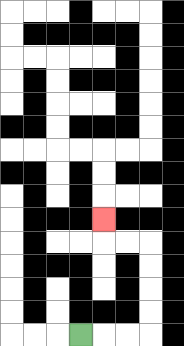{'start': '[3, 14]', 'end': '[4, 9]', 'path_directions': 'R,R,R,U,U,U,U,L,L,U', 'path_coordinates': '[[3, 14], [4, 14], [5, 14], [6, 14], [6, 13], [6, 12], [6, 11], [6, 10], [5, 10], [4, 10], [4, 9]]'}